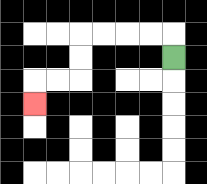{'start': '[7, 2]', 'end': '[1, 4]', 'path_directions': 'U,L,L,L,L,D,D,L,L,D', 'path_coordinates': '[[7, 2], [7, 1], [6, 1], [5, 1], [4, 1], [3, 1], [3, 2], [3, 3], [2, 3], [1, 3], [1, 4]]'}